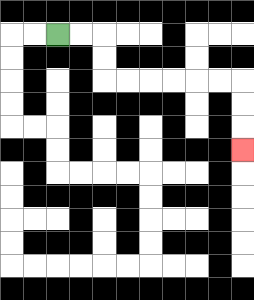{'start': '[2, 1]', 'end': '[10, 6]', 'path_directions': 'R,R,D,D,R,R,R,R,R,R,D,D,D', 'path_coordinates': '[[2, 1], [3, 1], [4, 1], [4, 2], [4, 3], [5, 3], [6, 3], [7, 3], [8, 3], [9, 3], [10, 3], [10, 4], [10, 5], [10, 6]]'}